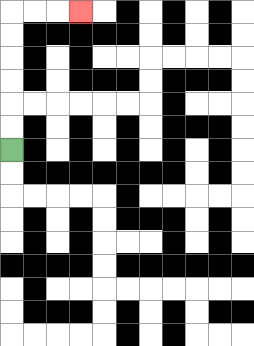{'start': '[0, 6]', 'end': '[3, 0]', 'path_directions': 'U,U,U,U,U,U,R,R,R', 'path_coordinates': '[[0, 6], [0, 5], [0, 4], [0, 3], [0, 2], [0, 1], [0, 0], [1, 0], [2, 0], [3, 0]]'}